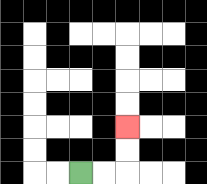{'start': '[3, 7]', 'end': '[5, 5]', 'path_directions': 'R,R,U,U', 'path_coordinates': '[[3, 7], [4, 7], [5, 7], [5, 6], [5, 5]]'}